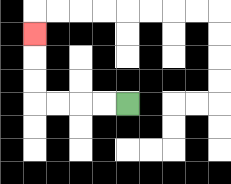{'start': '[5, 4]', 'end': '[1, 1]', 'path_directions': 'L,L,L,L,U,U,U', 'path_coordinates': '[[5, 4], [4, 4], [3, 4], [2, 4], [1, 4], [1, 3], [1, 2], [1, 1]]'}